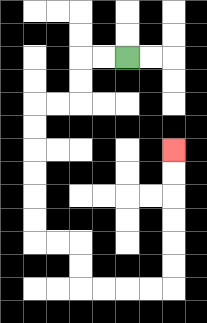{'start': '[5, 2]', 'end': '[7, 6]', 'path_directions': 'L,L,D,D,L,L,D,D,D,D,D,D,R,R,D,D,R,R,R,R,U,U,U,U,U,U', 'path_coordinates': '[[5, 2], [4, 2], [3, 2], [3, 3], [3, 4], [2, 4], [1, 4], [1, 5], [1, 6], [1, 7], [1, 8], [1, 9], [1, 10], [2, 10], [3, 10], [3, 11], [3, 12], [4, 12], [5, 12], [6, 12], [7, 12], [7, 11], [7, 10], [7, 9], [7, 8], [7, 7], [7, 6]]'}